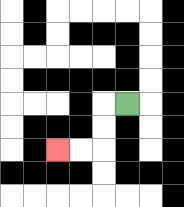{'start': '[5, 4]', 'end': '[2, 6]', 'path_directions': 'L,D,D,L,L', 'path_coordinates': '[[5, 4], [4, 4], [4, 5], [4, 6], [3, 6], [2, 6]]'}